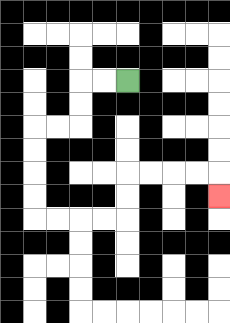{'start': '[5, 3]', 'end': '[9, 8]', 'path_directions': 'L,L,D,D,L,L,D,D,D,D,R,R,R,R,U,U,R,R,R,R,D', 'path_coordinates': '[[5, 3], [4, 3], [3, 3], [3, 4], [3, 5], [2, 5], [1, 5], [1, 6], [1, 7], [1, 8], [1, 9], [2, 9], [3, 9], [4, 9], [5, 9], [5, 8], [5, 7], [6, 7], [7, 7], [8, 7], [9, 7], [9, 8]]'}